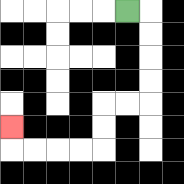{'start': '[5, 0]', 'end': '[0, 5]', 'path_directions': 'R,D,D,D,D,L,L,D,D,L,L,L,L,U', 'path_coordinates': '[[5, 0], [6, 0], [6, 1], [6, 2], [6, 3], [6, 4], [5, 4], [4, 4], [4, 5], [4, 6], [3, 6], [2, 6], [1, 6], [0, 6], [0, 5]]'}